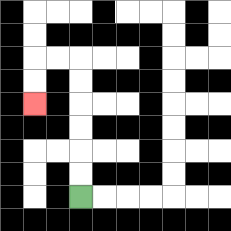{'start': '[3, 8]', 'end': '[1, 4]', 'path_directions': 'U,U,U,U,U,U,L,L,D,D', 'path_coordinates': '[[3, 8], [3, 7], [3, 6], [3, 5], [3, 4], [3, 3], [3, 2], [2, 2], [1, 2], [1, 3], [1, 4]]'}